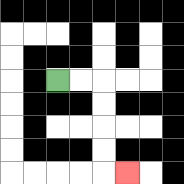{'start': '[2, 3]', 'end': '[5, 7]', 'path_directions': 'R,R,D,D,D,D,R', 'path_coordinates': '[[2, 3], [3, 3], [4, 3], [4, 4], [4, 5], [4, 6], [4, 7], [5, 7]]'}